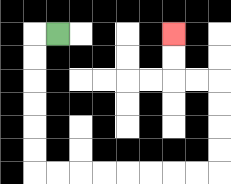{'start': '[2, 1]', 'end': '[7, 1]', 'path_directions': 'L,D,D,D,D,D,D,R,R,R,R,R,R,R,R,U,U,U,U,L,L,U,U', 'path_coordinates': '[[2, 1], [1, 1], [1, 2], [1, 3], [1, 4], [1, 5], [1, 6], [1, 7], [2, 7], [3, 7], [4, 7], [5, 7], [6, 7], [7, 7], [8, 7], [9, 7], [9, 6], [9, 5], [9, 4], [9, 3], [8, 3], [7, 3], [7, 2], [7, 1]]'}